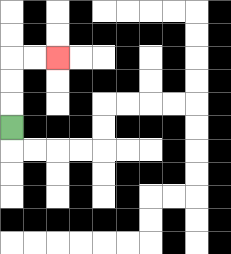{'start': '[0, 5]', 'end': '[2, 2]', 'path_directions': 'U,U,U,R,R', 'path_coordinates': '[[0, 5], [0, 4], [0, 3], [0, 2], [1, 2], [2, 2]]'}